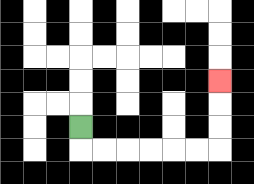{'start': '[3, 5]', 'end': '[9, 3]', 'path_directions': 'D,R,R,R,R,R,R,U,U,U', 'path_coordinates': '[[3, 5], [3, 6], [4, 6], [5, 6], [6, 6], [7, 6], [8, 6], [9, 6], [9, 5], [9, 4], [9, 3]]'}